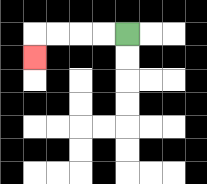{'start': '[5, 1]', 'end': '[1, 2]', 'path_directions': 'L,L,L,L,D', 'path_coordinates': '[[5, 1], [4, 1], [3, 1], [2, 1], [1, 1], [1, 2]]'}